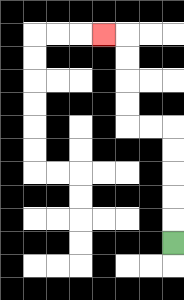{'start': '[7, 10]', 'end': '[4, 1]', 'path_directions': 'U,U,U,U,U,L,L,U,U,U,U,L', 'path_coordinates': '[[7, 10], [7, 9], [7, 8], [7, 7], [7, 6], [7, 5], [6, 5], [5, 5], [5, 4], [5, 3], [5, 2], [5, 1], [4, 1]]'}